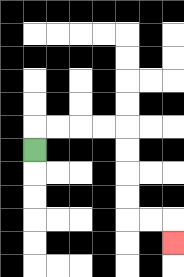{'start': '[1, 6]', 'end': '[7, 10]', 'path_directions': 'U,R,R,R,R,D,D,D,D,R,R,D', 'path_coordinates': '[[1, 6], [1, 5], [2, 5], [3, 5], [4, 5], [5, 5], [5, 6], [5, 7], [5, 8], [5, 9], [6, 9], [7, 9], [7, 10]]'}